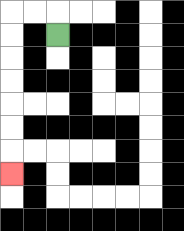{'start': '[2, 1]', 'end': '[0, 7]', 'path_directions': 'U,L,L,D,D,D,D,D,D,D', 'path_coordinates': '[[2, 1], [2, 0], [1, 0], [0, 0], [0, 1], [0, 2], [0, 3], [0, 4], [0, 5], [0, 6], [0, 7]]'}